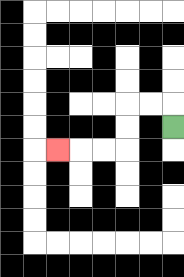{'start': '[7, 5]', 'end': '[2, 6]', 'path_directions': 'U,L,L,D,D,L,L,L', 'path_coordinates': '[[7, 5], [7, 4], [6, 4], [5, 4], [5, 5], [5, 6], [4, 6], [3, 6], [2, 6]]'}